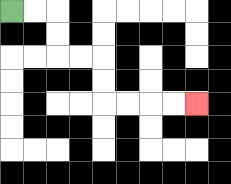{'start': '[0, 0]', 'end': '[8, 4]', 'path_directions': 'R,R,D,D,R,R,D,D,R,R,R,R', 'path_coordinates': '[[0, 0], [1, 0], [2, 0], [2, 1], [2, 2], [3, 2], [4, 2], [4, 3], [4, 4], [5, 4], [6, 4], [7, 4], [8, 4]]'}